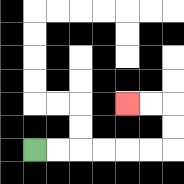{'start': '[1, 6]', 'end': '[5, 4]', 'path_directions': 'R,R,R,R,R,R,U,U,L,L', 'path_coordinates': '[[1, 6], [2, 6], [3, 6], [4, 6], [5, 6], [6, 6], [7, 6], [7, 5], [7, 4], [6, 4], [5, 4]]'}